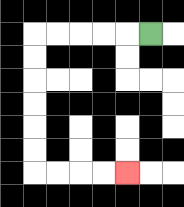{'start': '[6, 1]', 'end': '[5, 7]', 'path_directions': 'L,L,L,L,L,D,D,D,D,D,D,R,R,R,R', 'path_coordinates': '[[6, 1], [5, 1], [4, 1], [3, 1], [2, 1], [1, 1], [1, 2], [1, 3], [1, 4], [1, 5], [1, 6], [1, 7], [2, 7], [3, 7], [4, 7], [5, 7]]'}